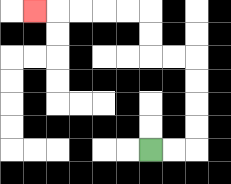{'start': '[6, 6]', 'end': '[1, 0]', 'path_directions': 'R,R,U,U,U,U,L,L,U,U,L,L,L,L,L', 'path_coordinates': '[[6, 6], [7, 6], [8, 6], [8, 5], [8, 4], [8, 3], [8, 2], [7, 2], [6, 2], [6, 1], [6, 0], [5, 0], [4, 0], [3, 0], [2, 0], [1, 0]]'}